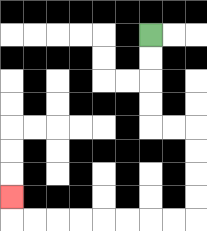{'start': '[6, 1]', 'end': '[0, 8]', 'path_directions': 'D,D,D,D,R,R,D,D,D,D,L,L,L,L,L,L,L,L,U', 'path_coordinates': '[[6, 1], [6, 2], [6, 3], [6, 4], [6, 5], [7, 5], [8, 5], [8, 6], [8, 7], [8, 8], [8, 9], [7, 9], [6, 9], [5, 9], [4, 9], [3, 9], [2, 9], [1, 9], [0, 9], [0, 8]]'}